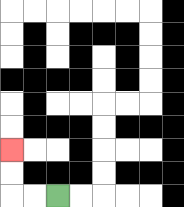{'start': '[2, 8]', 'end': '[0, 6]', 'path_directions': 'L,L,U,U', 'path_coordinates': '[[2, 8], [1, 8], [0, 8], [0, 7], [0, 6]]'}